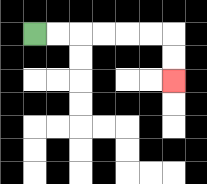{'start': '[1, 1]', 'end': '[7, 3]', 'path_directions': 'R,R,R,R,R,R,D,D', 'path_coordinates': '[[1, 1], [2, 1], [3, 1], [4, 1], [5, 1], [6, 1], [7, 1], [7, 2], [7, 3]]'}